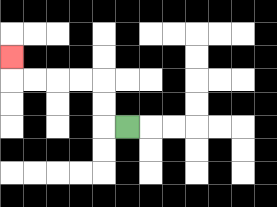{'start': '[5, 5]', 'end': '[0, 2]', 'path_directions': 'L,U,U,L,L,L,L,U', 'path_coordinates': '[[5, 5], [4, 5], [4, 4], [4, 3], [3, 3], [2, 3], [1, 3], [0, 3], [0, 2]]'}